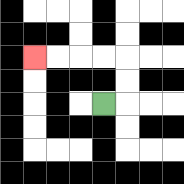{'start': '[4, 4]', 'end': '[1, 2]', 'path_directions': 'R,U,U,L,L,L,L', 'path_coordinates': '[[4, 4], [5, 4], [5, 3], [5, 2], [4, 2], [3, 2], [2, 2], [1, 2]]'}